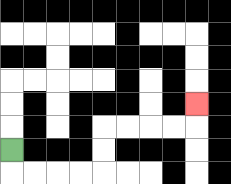{'start': '[0, 6]', 'end': '[8, 4]', 'path_directions': 'D,R,R,R,R,U,U,R,R,R,R,U', 'path_coordinates': '[[0, 6], [0, 7], [1, 7], [2, 7], [3, 7], [4, 7], [4, 6], [4, 5], [5, 5], [6, 5], [7, 5], [8, 5], [8, 4]]'}